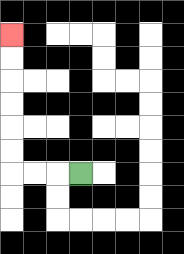{'start': '[3, 7]', 'end': '[0, 1]', 'path_directions': 'L,L,L,U,U,U,U,U,U', 'path_coordinates': '[[3, 7], [2, 7], [1, 7], [0, 7], [0, 6], [0, 5], [0, 4], [0, 3], [0, 2], [0, 1]]'}